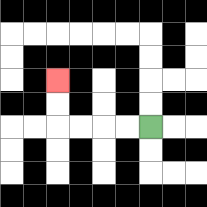{'start': '[6, 5]', 'end': '[2, 3]', 'path_directions': 'L,L,L,L,U,U', 'path_coordinates': '[[6, 5], [5, 5], [4, 5], [3, 5], [2, 5], [2, 4], [2, 3]]'}